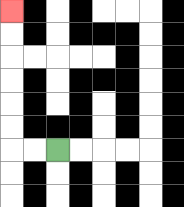{'start': '[2, 6]', 'end': '[0, 0]', 'path_directions': 'L,L,U,U,U,U,U,U', 'path_coordinates': '[[2, 6], [1, 6], [0, 6], [0, 5], [0, 4], [0, 3], [0, 2], [0, 1], [0, 0]]'}